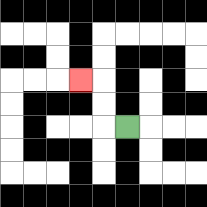{'start': '[5, 5]', 'end': '[3, 3]', 'path_directions': 'L,U,U,L', 'path_coordinates': '[[5, 5], [4, 5], [4, 4], [4, 3], [3, 3]]'}